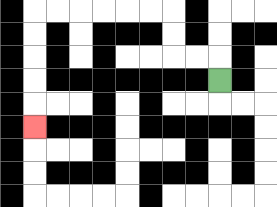{'start': '[9, 3]', 'end': '[1, 5]', 'path_directions': 'U,L,L,U,U,L,L,L,L,L,L,D,D,D,D,D', 'path_coordinates': '[[9, 3], [9, 2], [8, 2], [7, 2], [7, 1], [7, 0], [6, 0], [5, 0], [4, 0], [3, 0], [2, 0], [1, 0], [1, 1], [1, 2], [1, 3], [1, 4], [1, 5]]'}